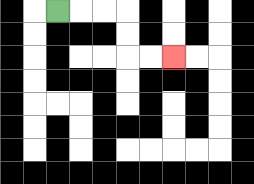{'start': '[2, 0]', 'end': '[7, 2]', 'path_directions': 'R,R,R,D,D,R,R', 'path_coordinates': '[[2, 0], [3, 0], [4, 0], [5, 0], [5, 1], [5, 2], [6, 2], [7, 2]]'}